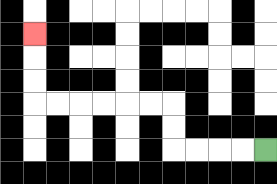{'start': '[11, 6]', 'end': '[1, 1]', 'path_directions': 'L,L,L,L,U,U,L,L,L,L,L,L,U,U,U', 'path_coordinates': '[[11, 6], [10, 6], [9, 6], [8, 6], [7, 6], [7, 5], [7, 4], [6, 4], [5, 4], [4, 4], [3, 4], [2, 4], [1, 4], [1, 3], [1, 2], [1, 1]]'}